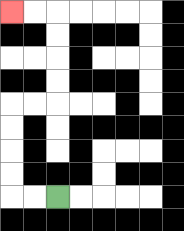{'start': '[2, 8]', 'end': '[0, 0]', 'path_directions': 'L,L,U,U,U,U,R,R,U,U,U,U,L,L', 'path_coordinates': '[[2, 8], [1, 8], [0, 8], [0, 7], [0, 6], [0, 5], [0, 4], [1, 4], [2, 4], [2, 3], [2, 2], [2, 1], [2, 0], [1, 0], [0, 0]]'}